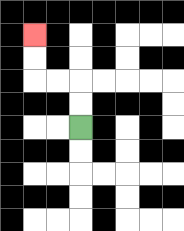{'start': '[3, 5]', 'end': '[1, 1]', 'path_directions': 'U,U,L,L,U,U', 'path_coordinates': '[[3, 5], [3, 4], [3, 3], [2, 3], [1, 3], [1, 2], [1, 1]]'}